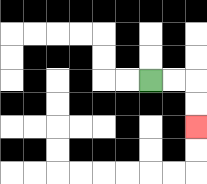{'start': '[6, 3]', 'end': '[8, 5]', 'path_directions': 'R,R,D,D', 'path_coordinates': '[[6, 3], [7, 3], [8, 3], [8, 4], [8, 5]]'}